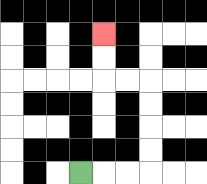{'start': '[3, 7]', 'end': '[4, 1]', 'path_directions': 'R,R,R,U,U,U,U,L,L,U,U', 'path_coordinates': '[[3, 7], [4, 7], [5, 7], [6, 7], [6, 6], [6, 5], [6, 4], [6, 3], [5, 3], [4, 3], [4, 2], [4, 1]]'}